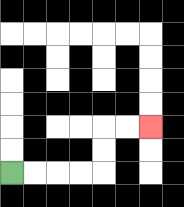{'start': '[0, 7]', 'end': '[6, 5]', 'path_directions': 'R,R,R,R,U,U,R,R', 'path_coordinates': '[[0, 7], [1, 7], [2, 7], [3, 7], [4, 7], [4, 6], [4, 5], [5, 5], [6, 5]]'}